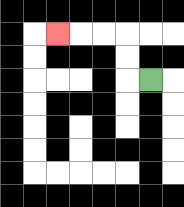{'start': '[6, 3]', 'end': '[2, 1]', 'path_directions': 'L,U,U,L,L,L', 'path_coordinates': '[[6, 3], [5, 3], [5, 2], [5, 1], [4, 1], [3, 1], [2, 1]]'}